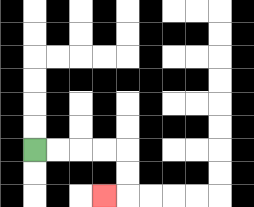{'start': '[1, 6]', 'end': '[4, 8]', 'path_directions': 'R,R,R,R,D,D,L', 'path_coordinates': '[[1, 6], [2, 6], [3, 6], [4, 6], [5, 6], [5, 7], [5, 8], [4, 8]]'}